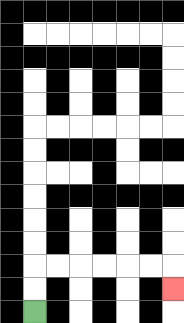{'start': '[1, 13]', 'end': '[7, 12]', 'path_directions': 'U,U,R,R,R,R,R,R,D', 'path_coordinates': '[[1, 13], [1, 12], [1, 11], [2, 11], [3, 11], [4, 11], [5, 11], [6, 11], [7, 11], [7, 12]]'}